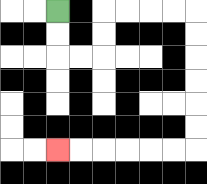{'start': '[2, 0]', 'end': '[2, 6]', 'path_directions': 'D,D,R,R,U,U,R,R,R,R,D,D,D,D,D,D,L,L,L,L,L,L', 'path_coordinates': '[[2, 0], [2, 1], [2, 2], [3, 2], [4, 2], [4, 1], [4, 0], [5, 0], [6, 0], [7, 0], [8, 0], [8, 1], [8, 2], [8, 3], [8, 4], [8, 5], [8, 6], [7, 6], [6, 6], [5, 6], [4, 6], [3, 6], [2, 6]]'}